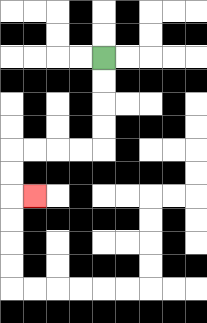{'start': '[4, 2]', 'end': '[1, 8]', 'path_directions': 'D,D,D,D,L,L,L,L,D,D,R', 'path_coordinates': '[[4, 2], [4, 3], [4, 4], [4, 5], [4, 6], [3, 6], [2, 6], [1, 6], [0, 6], [0, 7], [0, 8], [1, 8]]'}